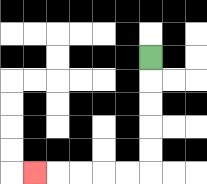{'start': '[6, 2]', 'end': '[1, 7]', 'path_directions': 'D,D,D,D,D,L,L,L,L,L', 'path_coordinates': '[[6, 2], [6, 3], [6, 4], [6, 5], [6, 6], [6, 7], [5, 7], [4, 7], [3, 7], [2, 7], [1, 7]]'}